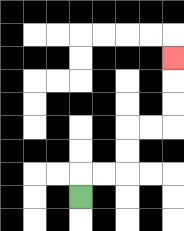{'start': '[3, 8]', 'end': '[7, 2]', 'path_directions': 'U,R,R,U,U,R,R,U,U,U', 'path_coordinates': '[[3, 8], [3, 7], [4, 7], [5, 7], [5, 6], [5, 5], [6, 5], [7, 5], [7, 4], [7, 3], [7, 2]]'}